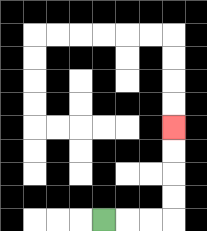{'start': '[4, 9]', 'end': '[7, 5]', 'path_directions': 'R,R,R,U,U,U,U', 'path_coordinates': '[[4, 9], [5, 9], [6, 9], [7, 9], [7, 8], [7, 7], [7, 6], [7, 5]]'}